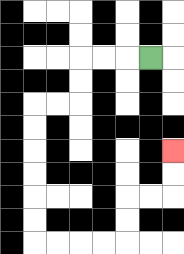{'start': '[6, 2]', 'end': '[7, 6]', 'path_directions': 'L,L,L,D,D,L,L,D,D,D,D,D,D,R,R,R,R,U,U,R,R,U,U', 'path_coordinates': '[[6, 2], [5, 2], [4, 2], [3, 2], [3, 3], [3, 4], [2, 4], [1, 4], [1, 5], [1, 6], [1, 7], [1, 8], [1, 9], [1, 10], [2, 10], [3, 10], [4, 10], [5, 10], [5, 9], [5, 8], [6, 8], [7, 8], [7, 7], [7, 6]]'}